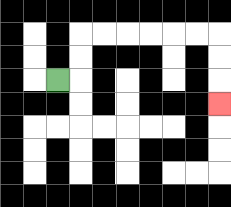{'start': '[2, 3]', 'end': '[9, 4]', 'path_directions': 'R,U,U,R,R,R,R,R,R,D,D,D', 'path_coordinates': '[[2, 3], [3, 3], [3, 2], [3, 1], [4, 1], [5, 1], [6, 1], [7, 1], [8, 1], [9, 1], [9, 2], [9, 3], [9, 4]]'}